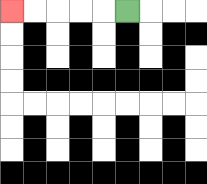{'start': '[5, 0]', 'end': '[0, 0]', 'path_directions': 'L,L,L,L,L', 'path_coordinates': '[[5, 0], [4, 0], [3, 0], [2, 0], [1, 0], [0, 0]]'}